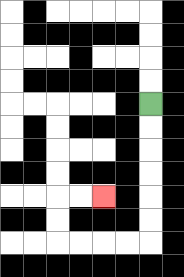{'start': '[6, 4]', 'end': '[4, 8]', 'path_directions': 'D,D,D,D,D,D,L,L,L,L,U,U,R,R', 'path_coordinates': '[[6, 4], [6, 5], [6, 6], [6, 7], [6, 8], [6, 9], [6, 10], [5, 10], [4, 10], [3, 10], [2, 10], [2, 9], [2, 8], [3, 8], [4, 8]]'}